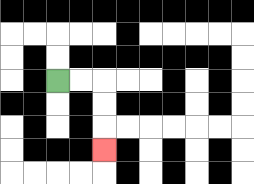{'start': '[2, 3]', 'end': '[4, 6]', 'path_directions': 'R,R,D,D,D', 'path_coordinates': '[[2, 3], [3, 3], [4, 3], [4, 4], [4, 5], [4, 6]]'}